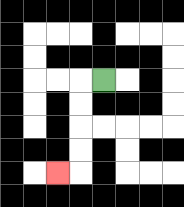{'start': '[4, 3]', 'end': '[2, 7]', 'path_directions': 'L,D,D,D,D,L', 'path_coordinates': '[[4, 3], [3, 3], [3, 4], [3, 5], [3, 6], [3, 7], [2, 7]]'}